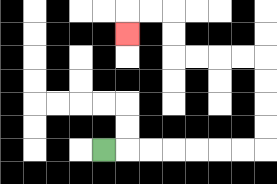{'start': '[4, 6]', 'end': '[5, 1]', 'path_directions': 'R,R,R,R,R,R,R,U,U,U,U,L,L,L,L,U,U,L,L,D', 'path_coordinates': '[[4, 6], [5, 6], [6, 6], [7, 6], [8, 6], [9, 6], [10, 6], [11, 6], [11, 5], [11, 4], [11, 3], [11, 2], [10, 2], [9, 2], [8, 2], [7, 2], [7, 1], [7, 0], [6, 0], [5, 0], [5, 1]]'}